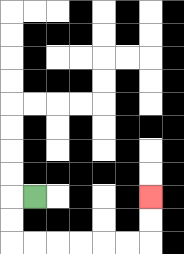{'start': '[1, 8]', 'end': '[6, 8]', 'path_directions': 'L,D,D,R,R,R,R,R,R,U,U', 'path_coordinates': '[[1, 8], [0, 8], [0, 9], [0, 10], [1, 10], [2, 10], [3, 10], [4, 10], [5, 10], [6, 10], [6, 9], [6, 8]]'}